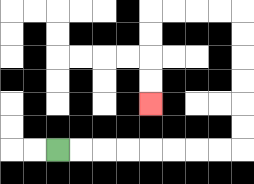{'start': '[2, 6]', 'end': '[6, 4]', 'path_directions': 'R,R,R,R,R,R,R,R,U,U,U,U,U,U,L,L,L,L,D,D,D,D', 'path_coordinates': '[[2, 6], [3, 6], [4, 6], [5, 6], [6, 6], [7, 6], [8, 6], [9, 6], [10, 6], [10, 5], [10, 4], [10, 3], [10, 2], [10, 1], [10, 0], [9, 0], [8, 0], [7, 0], [6, 0], [6, 1], [6, 2], [6, 3], [6, 4]]'}